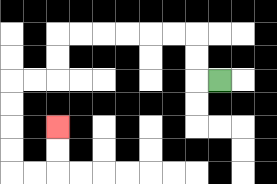{'start': '[9, 3]', 'end': '[2, 5]', 'path_directions': 'L,U,U,L,L,L,L,L,L,D,D,L,L,D,D,D,D,R,R,U,U', 'path_coordinates': '[[9, 3], [8, 3], [8, 2], [8, 1], [7, 1], [6, 1], [5, 1], [4, 1], [3, 1], [2, 1], [2, 2], [2, 3], [1, 3], [0, 3], [0, 4], [0, 5], [0, 6], [0, 7], [1, 7], [2, 7], [2, 6], [2, 5]]'}